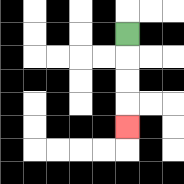{'start': '[5, 1]', 'end': '[5, 5]', 'path_directions': 'D,D,D,D', 'path_coordinates': '[[5, 1], [5, 2], [5, 3], [5, 4], [5, 5]]'}